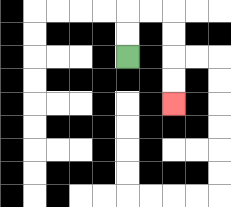{'start': '[5, 2]', 'end': '[7, 4]', 'path_directions': 'U,U,R,R,D,D,D,D', 'path_coordinates': '[[5, 2], [5, 1], [5, 0], [6, 0], [7, 0], [7, 1], [7, 2], [7, 3], [7, 4]]'}